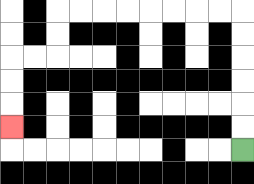{'start': '[10, 6]', 'end': '[0, 5]', 'path_directions': 'U,U,U,U,U,U,L,L,L,L,L,L,L,L,D,D,L,L,D,D,D', 'path_coordinates': '[[10, 6], [10, 5], [10, 4], [10, 3], [10, 2], [10, 1], [10, 0], [9, 0], [8, 0], [7, 0], [6, 0], [5, 0], [4, 0], [3, 0], [2, 0], [2, 1], [2, 2], [1, 2], [0, 2], [0, 3], [0, 4], [0, 5]]'}